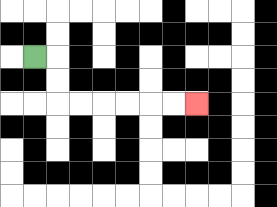{'start': '[1, 2]', 'end': '[8, 4]', 'path_directions': 'R,D,D,R,R,R,R,R,R', 'path_coordinates': '[[1, 2], [2, 2], [2, 3], [2, 4], [3, 4], [4, 4], [5, 4], [6, 4], [7, 4], [8, 4]]'}